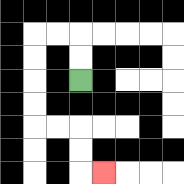{'start': '[3, 3]', 'end': '[4, 7]', 'path_directions': 'U,U,L,L,D,D,D,D,R,R,D,D,R', 'path_coordinates': '[[3, 3], [3, 2], [3, 1], [2, 1], [1, 1], [1, 2], [1, 3], [1, 4], [1, 5], [2, 5], [3, 5], [3, 6], [3, 7], [4, 7]]'}